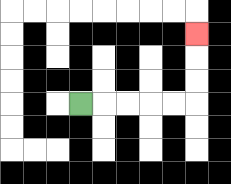{'start': '[3, 4]', 'end': '[8, 1]', 'path_directions': 'R,R,R,R,R,U,U,U', 'path_coordinates': '[[3, 4], [4, 4], [5, 4], [6, 4], [7, 4], [8, 4], [8, 3], [8, 2], [8, 1]]'}